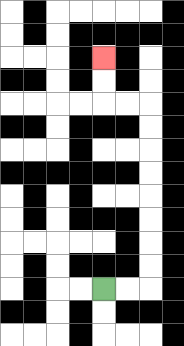{'start': '[4, 12]', 'end': '[4, 2]', 'path_directions': 'R,R,U,U,U,U,U,U,U,U,L,L,U,U', 'path_coordinates': '[[4, 12], [5, 12], [6, 12], [6, 11], [6, 10], [6, 9], [6, 8], [6, 7], [6, 6], [6, 5], [6, 4], [5, 4], [4, 4], [4, 3], [4, 2]]'}